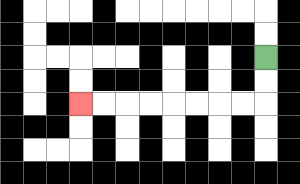{'start': '[11, 2]', 'end': '[3, 4]', 'path_directions': 'D,D,L,L,L,L,L,L,L,L', 'path_coordinates': '[[11, 2], [11, 3], [11, 4], [10, 4], [9, 4], [8, 4], [7, 4], [6, 4], [5, 4], [4, 4], [3, 4]]'}